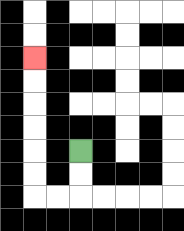{'start': '[3, 6]', 'end': '[1, 2]', 'path_directions': 'D,D,L,L,U,U,U,U,U,U', 'path_coordinates': '[[3, 6], [3, 7], [3, 8], [2, 8], [1, 8], [1, 7], [1, 6], [1, 5], [1, 4], [1, 3], [1, 2]]'}